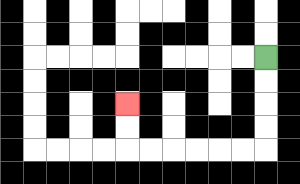{'start': '[11, 2]', 'end': '[5, 4]', 'path_directions': 'D,D,D,D,L,L,L,L,L,L,U,U', 'path_coordinates': '[[11, 2], [11, 3], [11, 4], [11, 5], [11, 6], [10, 6], [9, 6], [8, 6], [7, 6], [6, 6], [5, 6], [5, 5], [5, 4]]'}